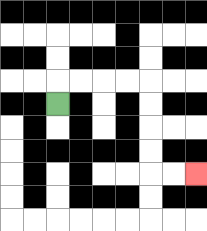{'start': '[2, 4]', 'end': '[8, 7]', 'path_directions': 'U,R,R,R,R,D,D,D,D,R,R', 'path_coordinates': '[[2, 4], [2, 3], [3, 3], [4, 3], [5, 3], [6, 3], [6, 4], [6, 5], [6, 6], [6, 7], [7, 7], [8, 7]]'}